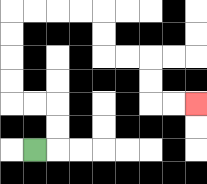{'start': '[1, 6]', 'end': '[8, 4]', 'path_directions': 'R,U,U,L,L,U,U,U,U,R,R,R,R,D,D,R,R,D,D,R,R', 'path_coordinates': '[[1, 6], [2, 6], [2, 5], [2, 4], [1, 4], [0, 4], [0, 3], [0, 2], [0, 1], [0, 0], [1, 0], [2, 0], [3, 0], [4, 0], [4, 1], [4, 2], [5, 2], [6, 2], [6, 3], [6, 4], [7, 4], [8, 4]]'}